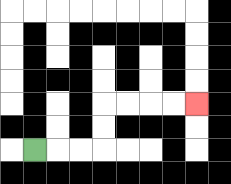{'start': '[1, 6]', 'end': '[8, 4]', 'path_directions': 'R,R,R,U,U,R,R,R,R', 'path_coordinates': '[[1, 6], [2, 6], [3, 6], [4, 6], [4, 5], [4, 4], [5, 4], [6, 4], [7, 4], [8, 4]]'}